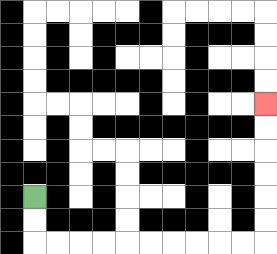{'start': '[1, 8]', 'end': '[11, 4]', 'path_directions': 'D,D,R,R,R,R,R,R,R,R,R,R,U,U,U,U,U,U', 'path_coordinates': '[[1, 8], [1, 9], [1, 10], [2, 10], [3, 10], [4, 10], [5, 10], [6, 10], [7, 10], [8, 10], [9, 10], [10, 10], [11, 10], [11, 9], [11, 8], [11, 7], [11, 6], [11, 5], [11, 4]]'}